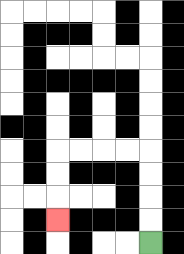{'start': '[6, 10]', 'end': '[2, 9]', 'path_directions': 'U,U,U,U,L,L,L,L,D,D,D', 'path_coordinates': '[[6, 10], [6, 9], [6, 8], [6, 7], [6, 6], [5, 6], [4, 6], [3, 6], [2, 6], [2, 7], [2, 8], [2, 9]]'}